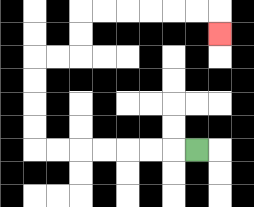{'start': '[8, 6]', 'end': '[9, 1]', 'path_directions': 'L,L,L,L,L,L,L,U,U,U,U,R,R,U,U,R,R,R,R,R,R,D', 'path_coordinates': '[[8, 6], [7, 6], [6, 6], [5, 6], [4, 6], [3, 6], [2, 6], [1, 6], [1, 5], [1, 4], [1, 3], [1, 2], [2, 2], [3, 2], [3, 1], [3, 0], [4, 0], [5, 0], [6, 0], [7, 0], [8, 0], [9, 0], [9, 1]]'}